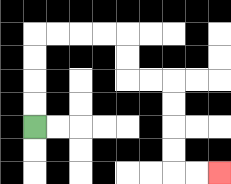{'start': '[1, 5]', 'end': '[9, 7]', 'path_directions': 'U,U,U,U,R,R,R,R,D,D,R,R,D,D,D,D,R,R', 'path_coordinates': '[[1, 5], [1, 4], [1, 3], [1, 2], [1, 1], [2, 1], [3, 1], [4, 1], [5, 1], [5, 2], [5, 3], [6, 3], [7, 3], [7, 4], [7, 5], [7, 6], [7, 7], [8, 7], [9, 7]]'}